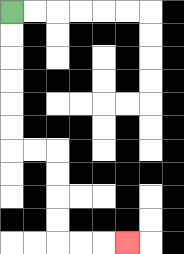{'start': '[0, 0]', 'end': '[5, 10]', 'path_directions': 'D,D,D,D,D,D,R,R,D,D,D,D,R,R,R', 'path_coordinates': '[[0, 0], [0, 1], [0, 2], [0, 3], [0, 4], [0, 5], [0, 6], [1, 6], [2, 6], [2, 7], [2, 8], [2, 9], [2, 10], [3, 10], [4, 10], [5, 10]]'}